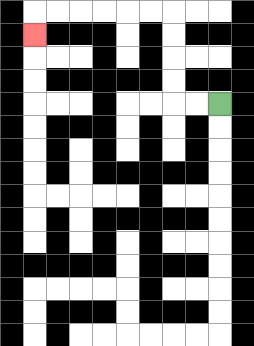{'start': '[9, 4]', 'end': '[1, 1]', 'path_directions': 'L,L,U,U,U,U,L,L,L,L,L,L,D', 'path_coordinates': '[[9, 4], [8, 4], [7, 4], [7, 3], [7, 2], [7, 1], [7, 0], [6, 0], [5, 0], [4, 0], [3, 0], [2, 0], [1, 0], [1, 1]]'}